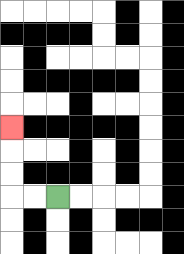{'start': '[2, 8]', 'end': '[0, 5]', 'path_directions': 'L,L,U,U,U', 'path_coordinates': '[[2, 8], [1, 8], [0, 8], [0, 7], [0, 6], [0, 5]]'}